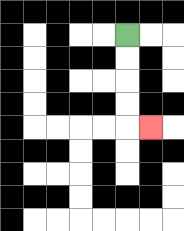{'start': '[5, 1]', 'end': '[6, 5]', 'path_directions': 'D,D,D,D,R', 'path_coordinates': '[[5, 1], [5, 2], [5, 3], [5, 4], [5, 5], [6, 5]]'}